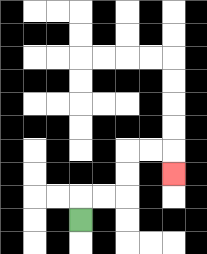{'start': '[3, 9]', 'end': '[7, 7]', 'path_directions': 'U,R,R,U,U,R,R,D', 'path_coordinates': '[[3, 9], [3, 8], [4, 8], [5, 8], [5, 7], [5, 6], [6, 6], [7, 6], [7, 7]]'}